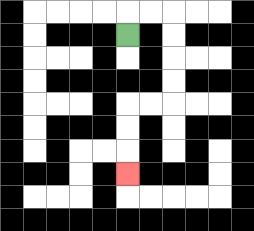{'start': '[5, 1]', 'end': '[5, 7]', 'path_directions': 'U,R,R,D,D,D,D,L,L,D,D,D', 'path_coordinates': '[[5, 1], [5, 0], [6, 0], [7, 0], [7, 1], [7, 2], [7, 3], [7, 4], [6, 4], [5, 4], [5, 5], [5, 6], [5, 7]]'}